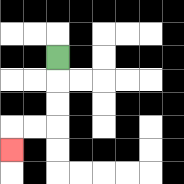{'start': '[2, 2]', 'end': '[0, 6]', 'path_directions': 'D,D,D,L,L,D', 'path_coordinates': '[[2, 2], [2, 3], [2, 4], [2, 5], [1, 5], [0, 5], [0, 6]]'}